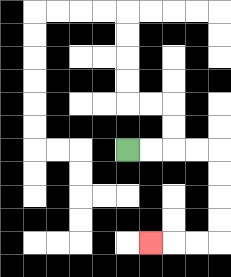{'start': '[5, 6]', 'end': '[6, 10]', 'path_directions': 'R,R,R,R,D,D,D,D,L,L,L', 'path_coordinates': '[[5, 6], [6, 6], [7, 6], [8, 6], [9, 6], [9, 7], [9, 8], [9, 9], [9, 10], [8, 10], [7, 10], [6, 10]]'}